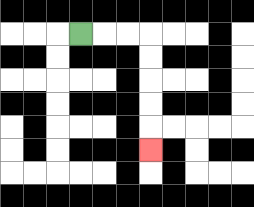{'start': '[3, 1]', 'end': '[6, 6]', 'path_directions': 'R,R,R,D,D,D,D,D', 'path_coordinates': '[[3, 1], [4, 1], [5, 1], [6, 1], [6, 2], [6, 3], [6, 4], [6, 5], [6, 6]]'}